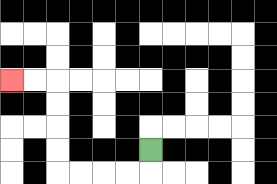{'start': '[6, 6]', 'end': '[0, 3]', 'path_directions': 'D,L,L,L,L,U,U,U,U,L,L', 'path_coordinates': '[[6, 6], [6, 7], [5, 7], [4, 7], [3, 7], [2, 7], [2, 6], [2, 5], [2, 4], [2, 3], [1, 3], [0, 3]]'}